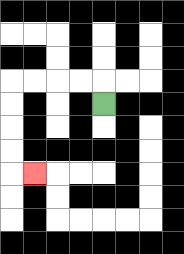{'start': '[4, 4]', 'end': '[1, 7]', 'path_directions': 'U,L,L,L,L,D,D,D,D,R', 'path_coordinates': '[[4, 4], [4, 3], [3, 3], [2, 3], [1, 3], [0, 3], [0, 4], [0, 5], [0, 6], [0, 7], [1, 7]]'}